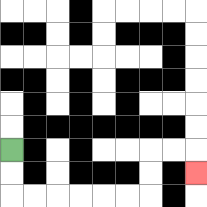{'start': '[0, 6]', 'end': '[8, 7]', 'path_directions': 'D,D,R,R,R,R,R,R,U,U,R,R,D', 'path_coordinates': '[[0, 6], [0, 7], [0, 8], [1, 8], [2, 8], [3, 8], [4, 8], [5, 8], [6, 8], [6, 7], [6, 6], [7, 6], [8, 6], [8, 7]]'}